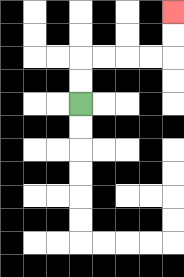{'start': '[3, 4]', 'end': '[7, 0]', 'path_directions': 'U,U,R,R,R,R,U,U', 'path_coordinates': '[[3, 4], [3, 3], [3, 2], [4, 2], [5, 2], [6, 2], [7, 2], [7, 1], [7, 0]]'}